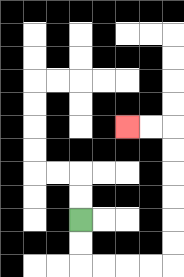{'start': '[3, 9]', 'end': '[5, 5]', 'path_directions': 'D,D,R,R,R,R,U,U,U,U,U,U,L,L', 'path_coordinates': '[[3, 9], [3, 10], [3, 11], [4, 11], [5, 11], [6, 11], [7, 11], [7, 10], [7, 9], [7, 8], [7, 7], [7, 6], [7, 5], [6, 5], [5, 5]]'}